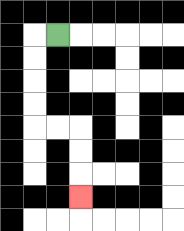{'start': '[2, 1]', 'end': '[3, 8]', 'path_directions': 'L,D,D,D,D,R,R,D,D,D', 'path_coordinates': '[[2, 1], [1, 1], [1, 2], [1, 3], [1, 4], [1, 5], [2, 5], [3, 5], [3, 6], [3, 7], [3, 8]]'}